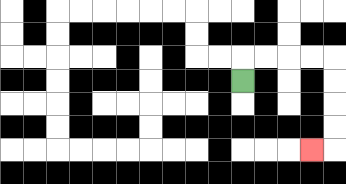{'start': '[10, 3]', 'end': '[13, 6]', 'path_directions': 'U,R,R,R,R,D,D,D,D,L', 'path_coordinates': '[[10, 3], [10, 2], [11, 2], [12, 2], [13, 2], [14, 2], [14, 3], [14, 4], [14, 5], [14, 6], [13, 6]]'}